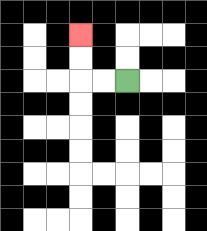{'start': '[5, 3]', 'end': '[3, 1]', 'path_directions': 'L,L,U,U', 'path_coordinates': '[[5, 3], [4, 3], [3, 3], [3, 2], [3, 1]]'}